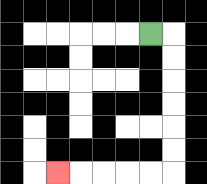{'start': '[6, 1]', 'end': '[2, 7]', 'path_directions': 'R,D,D,D,D,D,D,L,L,L,L,L', 'path_coordinates': '[[6, 1], [7, 1], [7, 2], [7, 3], [7, 4], [7, 5], [7, 6], [7, 7], [6, 7], [5, 7], [4, 7], [3, 7], [2, 7]]'}